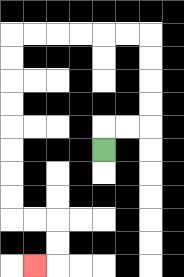{'start': '[4, 6]', 'end': '[1, 11]', 'path_directions': 'U,R,R,U,U,U,U,L,L,L,L,L,L,D,D,D,D,D,D,D,D,R,R,D,D,L', 'path_coordinates': '[[4, 6], [4, 5], [5, 5], [6, 5], [6, 4], [6, 3], [6, 2], [6, 1], [5, 1], [4, 1], [3, 1], [2, 1], [1, 1], [0, 1], [0, 2], [0, 3], [0, 4], [0, 5], [0, 6], [0, 7], [0, 8], [0, 9], [1, 9], [2, 9], [2, 10], [2, 11], [1, 11]]'}